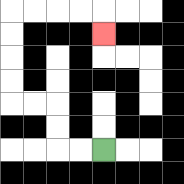{'start': '[4, 6]', 'end': '[4, 1]', 'path_directions': 'L,L,U,U,L,L,U,U,U,U,R,R,R,R,D', 'path_coordinates': '[[4, 6], [3, 6], [2, 6], [2, 5], [2, 4], [1, 4], [0, 4], [0, 3], [0, 2], [0, 1], [0, 0], [1, 0], [2, 0], [3, 0], [4, 0], [4, 1]]'}